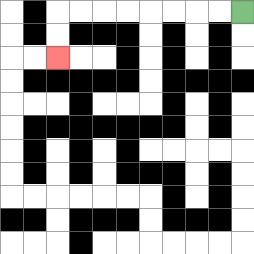{'start': '[10, 0]', 'end': '[2, 2]', 'path_directions': 'L,L,L,L,L,L,L,L,D,D', 'path_coordinates': '[[10, 0], [9, 0], [8, 0], [7, 0], [6, 0], [5, 0], [4, 0], [3, 0], [2, 0], [2, 1], [2, 2]]'}